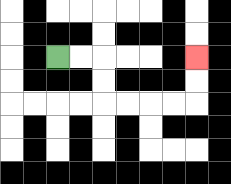{'start': '[2, 2]', 'end': '[8, 2]', 'path_directions': 'R,R,D,D,R,R,R,R,U,U', 'path_coordinates': '[[2, 2], [3, 2], [4, 2], [4, 3], [4, 4], [5, 4], [6, 4], [7, 4], [8, 4], [8, 3], [8, 2]]'}